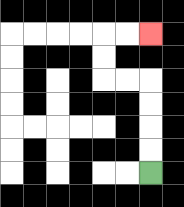{'start': '[6, 7]', 'end': '[6, 1]', 'path_directions': 'U,U,U,U,L,L,U,U,R,R', 'path_coordinates': '[[6, 7], [6, 6], [6, 5], [6, 4], [6, 3], [5, 3], [4, 3], [4, 2], [4, 1], [5, 1], [6, 1]]'}